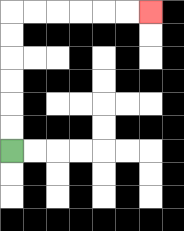{'start': '[0, 6]', 'end': '[6, 0]', 'path_directions': 'U,U,U,U,U,U,R,R,R,R,R,R', 'path_coordinates': '[[0, 6], [0, 5], [0, 4], [0, 3], [0, 2], [0, 1], [0, 0], [1, 0], [2, 0], [3, 0], [4, 0], [5, 0], [6, 0]]'}